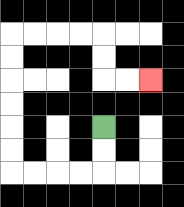{'start': '[4, 5]', 'end': '[6, 3]', 'path_directions': 'D,D,L,L,L,L,U,U,U,U,U,U,R,R,R,R,D,D,R,R', 'path_coordinates': '[[4, 5], [4, 6], [4, 7], [3, 7], [2, 7], [1, 7], [0, 7], [0, 6], [0, 5], [0, 4], [0, 3], [0, 2], [0, 1], [1, 1], [2, 1], [3, 1], [4, 1], [4, 2], [4, 3], [5, 3], [6, 3]]'}